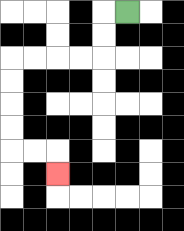{'start': '[5, 0]', 'end': '[2, 7]', 'path_directions': 'L,D,D,L,L,L,L,D,D,D,D,R,R,D', 'path_coordinates': '[[5, 0], [4, 0], [4, 1], [4, 2], [3, 2], [2, 2], [1, 2], [0, 2], [0, 3], [0, 4], [0, 5], [0, 6], [1, 6], [2, 6], [2, 7]]'}